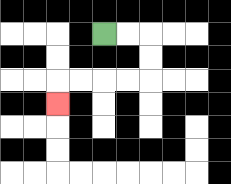{'start': '[4, 1]', 'end': '[2, 4]', 'path_directions': 'R,R,D,D,L,L,L,L,D', 'path_coordinates': '[[4, 1], [5, 1], [6, 1], [6, 2], [6, 3], [5, 3], [4, 3], [3, 3], [2, 3], [2, 4]]'}